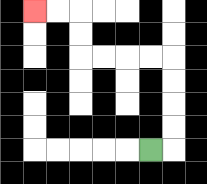{'start': '[6, 6]', 'end': '[1, 0]', 'path_directions': 'R,U,U,U,U,L,L,L,L,U,U,L,L', 'path_coordinates': '[[6, 6], [7, 6], [7, 5], [7, 4], [7, 3], [7, 2], [6, 2], [5, 2], [4, 2], [3, 2], [3, 1], [3, 0], [2, 0], [1, 0]]'}